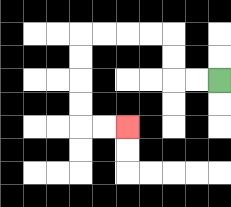{'start': '[9, 3]', 'end': '[5, 5]', 'path_directions': 'L,L,U,U,L,L,L,L,D,D,D,D,R,R', 'path_coordinates': '[[9, 3], [8, 3], [7, 3], [7, 2], [7, 1], [6, 1], [5, 1], [4, 1], [3, 1], [3, 2], [3, 3], [3, 4], [3, 5], [4, 5], [5, 5]]'}